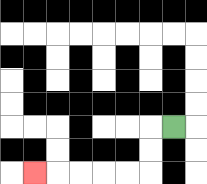{'start': '[7, 5]', 'end': '[1, 7]', 'path_directions': 'L,D,D,L,L,L,L,L', 'path_coordinates': '[[7, 5], [6, 5], [6, 6], [6, 7], [5, 7], [4, 7], [3, 7], [2, 7], [1, 7]]'}